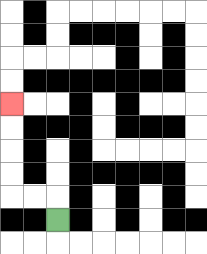{'start': '[2, 9]', 'end': '[0, 4]', 'path_directions': 'U,L,L,U,U,U,U', 'path_coordinates': '[[2, 9], [2, 8], [1, 8], [0, 8], [0, 7], [0, 6], [0, 5], [0, 4]]'}